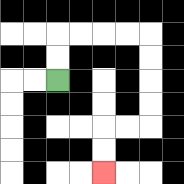{'start': '[2, 3]', 'end': '[4, 7]', 'path_directions': 'U,U,R,R,R,R,D,D,D,D,L,L,D,D', 'path_coordinates': '[[2, 3], [2, 2], [2, 1], [3, 1], [4, 1], [5, 1], [6, 1], [6, 2], [6, 3], [6, 4], [6, 5], [5, 5], [4, 5], [4, 6], [4, 7]]'}